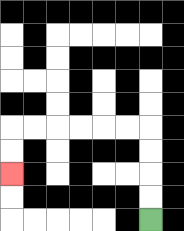{'start': '[6, 9]', 'end': '[0, 7]', 'path_directions': 'U,U,U,U,L,L,L,L,L,L,D,D', 'path_coordinates': '[[6, 9], [6, 8], [6, 7], [6, 6], [6, 5], [5, 5], [4, 5], [3, 5], [2, 5], [1, 5], [0, 5], [0, 6], [0, 7]]'}